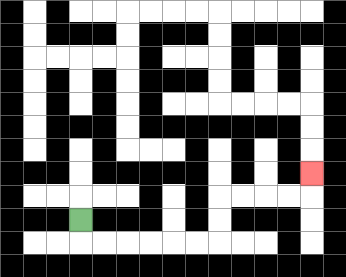{'start': '[3, 9]', 'end': '[13, 7]', 'path_directions': 'D,R,R,R,R,R,R,U,U,R,R,R,R,U', 'path_coordinates': '[[3, 9], [3, 10], [4, 10], [5, 10], [6, 10], [7, 10], [8, 10], [9, 10], [9, 9], [9, 8], [10, 8], [11, 8], [12, 8], [13, 8], [13, 7]]'}